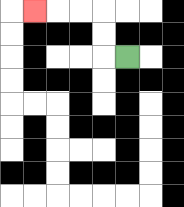{'start': '[5, 2]', 'end': '[1, 0]', 'path_directions': 'L,U,U,L,L,L', 'path_coordinates': '[[5, 2], [4, 2], [4, 1], [4, 0], [3, 0], [2, 0], [1, 0]]'}